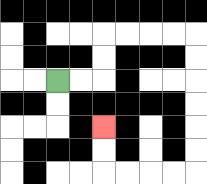{'start': '[2, 3]', 'end': '[4, 5]', 'path_directions': 'R,R,U,U,R,R,R,R,D,D,D,D,D,D,L,L,L,L,U,U', 'path_coordinates': '[[2, 3], [3, 3], [4, 3], [4, 2], [4, 1], [5, 1], [6, 1], [7, 1], [8, 1], [8, 2], [8, 3], [8, 4], [8, 5], [8, 6], [8, 7], [7, 7], [6, 7], [5, 7], [4, 7], [4, 6], [4, 5]]'}